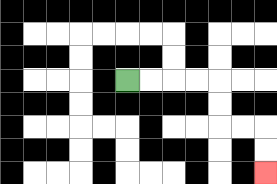{'start': '[5, 3]', 'end': '[11, 7]', 'path_directions': 'R,R,R,R,D,D,R,R,D,D', 'path_coordinates': '[[5, 3], [6, 3], [7, 3], [8, 3], [9, 3], [9, 4], [9, 5], [10, 5], [11, 5], [11, 6], [11, 7]]'}